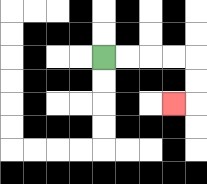{'start': '[4, 2]', 'end': '[7, 4]', 'path_directions': 'R,R,R,R,D,D,L', 'path_coordinates': '[[4, 2], [5, 2], [6, 2], [7, 2], [8, 2], [8, 3], [8, 4], [7, 4]]'}